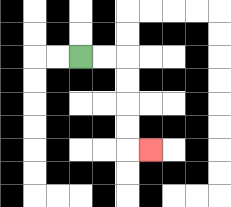{'start': '[3, 2]', 'end': '[6, 6]', 'path_directions': 'R,R,D,D,D,D,R', 'path_coordinates': '[[3, 2], [4, 2], [5, 2], [5, 3], [5, 4], [5, 5], [5, 6], [6, 6]]'}